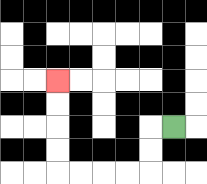{'start': '[7, 5]', 'end': '[2, 3]', 'path_directions': 'L,D,D,L,L,L,L,U,U,U,U', 'path_coordinates': '[[7, 5], [6, 5], [6, 6], [6, 7], [5, 7], [4, 7], [3, 7], [2, 7], [2, 6], [2, 5], [2, 4], [2, 3]]'}